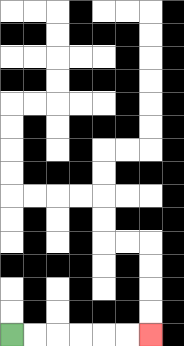{'start': '[0, 14]', 'end': '[6, 14]', 'path_directions': 'R,R,R,R,R,R', 'path_coordinates': '[[0, 14], [1, 14], [2, 14], [3, 14], [4, 14], [5, 14], [6, 14]]'}